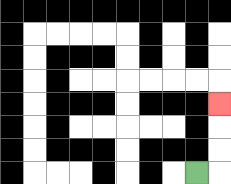{'start': '[8, 7]', 'end': '[9, 4]', 'path_directions': 'R,U,U,U', 'path_coordinates': '[[8, 7], [9, 7], [9, 6], [9, 5], [9, 4]]'}